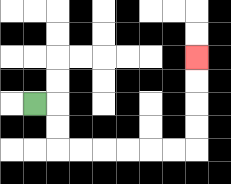{'start': '[1, 4]', 'end': '[8, 2]', 'path_directions': 'R,D,D,R,R,R,R,R,R,U,U,U,U', 'path_coordinates': '[[1, 4], [2, 4], [2, 5], [2, 6], [3, 6], [4, 6], [5, 6], [6, 6], [7, 6], [8, 6], [8, 5], [8, 4], [8, 3], [8, 2]]'}